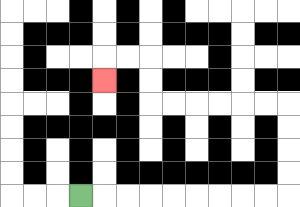{'start': '[3, 8]', 'end': '[4, 3]', 'path_directions': 'R,R,R,R,R,R,R,R,R,U,U,U,U,L,L,L,L,L,L,U,U,L,L,D', 'path_coordinates': '[[3, 8], [4, 8], [5, 8], [6, 8], [7, 8], [8, 8], [9, 8], [10, 8], [11, 8], [12, 8], [12, 7], [12, 6], [12, 5], [12, 4], [11, 4], [10, 4], [9, 4], [8, 4], [7, 4], [6, 4], [6, 3], [6, 2], [5, 2], [4, 2], [4, 3]]'}